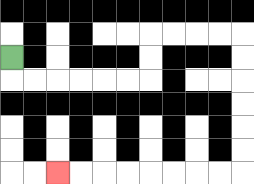{'start': '[0, 2]', 'end': '[2, 7]', 'path_directions': 'D,R,R,R,R,R,R,U,U,R,R,R,R,D,D,D,D,D,D,L,L,L,L,L,L,L,L', 'path_coordinates': '[[0, 2], [0, 3], [1, 3], [2, 3], [3, 3], [4, 3], [5, 3], [6, 3], [6, 2], [6, 1], [7, 1], [8, 1], [9, 1], [10, 1], [10, 2], [10, 3], [10, 4], [10, 5], [10, 6], [10, 7], [9, 7], [8, 7], [7, 7], [6, 7], [5, 7], [4, 7], [3, 7], [2, 7]]'}